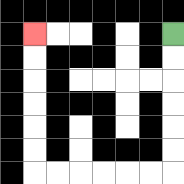{'start': '[7, 1]', 'end': '[1, 1]', 'path_directions': 'D,D,D,D,D,D,L,L,L,L,L,L,U,U,U,U,U,U', 'path_coordinates': '[[7, 1], [7, 2], [7, 3], [7, 4], [7, 5], [7, 6], [7, 7], [6, 7], [5, 7], [4, 7], [3, 7], [2, 7], [1, 7], [1, 6], [1, 5], [1, 4], [1, 3], [1, 2], [1, 1]]'}